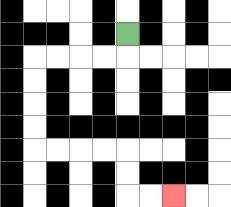{'start': '[5, 1]', 'end': '[7, 8]', 'path_directions': 'D,L,L,L,L,D,D,D,D,R,R,R,R,D,D,R,R', 'path_coordinates': '[[5, 1], [5, 2], [4, 2], [3, 2], [2, 2], [1, 2], [1, 3], [1, 4], [1, 5], [1, 6], [2, 6], [3, 6], [4, 6], [5, 6], [5, 7], [5, 8], [6, 8], [7, 8]]'}